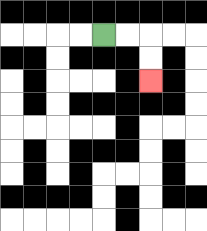{'start': '[4, 1]', 'end': '[6, 3]', 'path_directions': 'R,R,D,D', 'path_coordinates': '[[4, 1], [5, 1], [6, 1], [6, 2], [6, 3]]'}